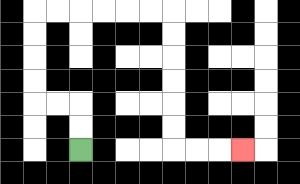{'start': '[3, 6]', 'end': '[10, 6]', 'path_directions': 'U,U,L,L,U,U,U,U,R,R,R,R,R,R,D,D,D,D,D,D,R,R,R', 'path_coordinates': '[[3, 6], [3, 5], [3, 4], [2, 4], [1, 4], [1, 3], [1, 2], [1, 1], [1, 0], [2, 0], [3, 0], [4, 0], [5, 0], [6, 0], [7, 0], [7, 1], [7, 2], [7, 3], [7, 4], [7, 5], [7, 6], [8, 6], [9, 6], [10, 6]]'}